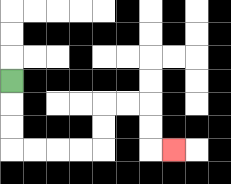{'start': '[0, 3]', 'end': '[7, 6]', 'path_directions': 'D,D,D,R,R,R,R,U,U,R,R,D,D,R', 'path_coordinates': '[[0, 3], [0, 4], [0, 5], [0, 6], [1, 6], [2, 6], [3, 6], [4, 6], [4, 5], [4, 4], [5, 4], [6, 4], [6, 5], [6, 6], [7, 6]]'}